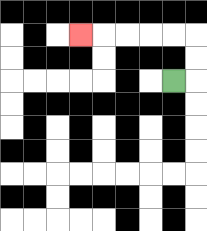{'start': '[7, 3]', 'end': '[3, 1]', 'path_directions': 'R,U,U,L,L,L,L,L', 'path_coordinates': '[[7, 3], [8, 3], [8, 2], [8, 1], [7, 1], [6, 1], [5, 1], [4, 1], [3, 1]]'}